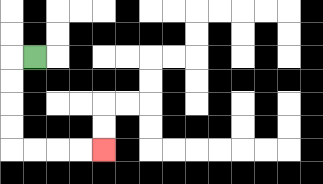{'start': '[1, 2]', 'end': '[4, 6]', 'path_directions': 'L,D,D,D,D,R,R,R,R', 'path_coordinates': '[[1, 2], [0, 2], [0, 3], [0, 4], [0, 5], [0, 6], [1, 6], [2, 6], [3, 6], [4, 6]]'}